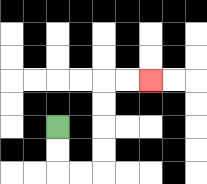{'start': '[2, 5]', 'end': '[6, 3]', 'path_directions': 'D,D,R,R,U,U,U,U,R,R', 'path_coordinates': '[[2, 5], [2, 6], [2, 7], [3, 7], [4, 7], [4, 6], [4, 5], [4, 4], [4, 3], [5, 3], [6, 3]]'}